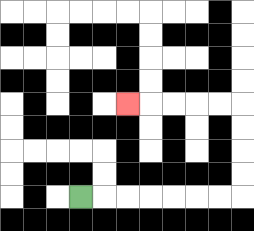{'start': '[3, 8]', 'end': '[5, 4]', 'path_directions': 'R,R,R,R,R,R,R,U,U,U,U,L,L,L,L,L', 'path_coordinates': '[[3, 8], [4, 8], [5, 8], [6, 8], [7, 8], [8, 8], [9, 8], [10, 8], [10, 7], [10, 6], [10, 5], [10, 4], [9, 4], [8, 4], [7, 4], [6, 4], [5, 4]]'}